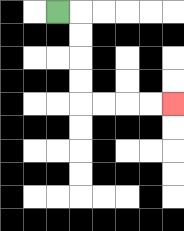{'start': '[2, 0]', 'end': '[7, 4]', 'path_directions': 'R,D,D,D,D,R,R,R,R', 'path_coordinates': '[[2, 0], [3, 0], [3, 1], [3, 2], [3, 3], [3, 4], [4, 4], [5, 4], [6, 4], [7, 4]]'}